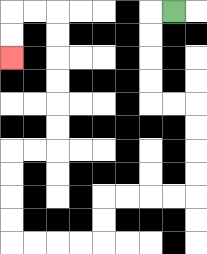{'start': '[7, 0]', 'end': '[0, 2]', 'path_directions': 'L,D,D,D,D,R,R,D,D,D,D,L,L,L,L,D,D,L,L,L,L,U,U,U,U,R,R,U,U,U,U,U,U,L,L,D,D', 'path_coordinates': '[[7, 0], [6, 0], [6, 1], [6, 2], [6, 3], [6, 4], [7, 4], [8, 4], [8, 5], [8, 6], [8, 7], [8, 8], [7, 8], [6, 8], [5, 8], [4, 8], [4, 9], [4, 10], [3, 10], [2, 10], [1, 10], [0, 10], [0, 9], [0, 8], [0, 7], [0, 6], [1, 6], [2, 6], [2, 5], [2, 4], [2, 3], [2, 2], [2, 1], [2, 0], [1, 0], [0, 0], [0, 1], [0, 2]]'}